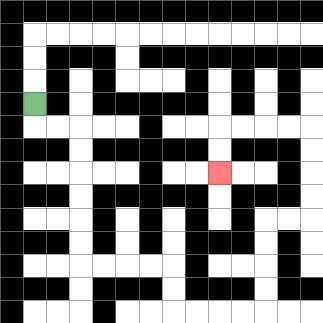{'start': '[1, 4]', 'end': '[9, 7]', 'path_directions': 'D,R,R,D,D,D,D,D,D,R,R,R,R,D,D,R,R,R,R,U,U,U,U,R,R,U,U,U,U,L,L,L,L,D,D', 'path_coordinates': '[[1, 4], [1, 5], [2, 5], [3, 5], [3, 6], [3, 7], [3, 8], [3, 9], [3, 10], [3, 11], [4, 11], [5, 11], [6, 11], [7, 11], [7, 12], [7, 13], [8, 13], [9, 13], [10, 13], [11, 13], [11, 12], [11, 11], [11, 10], [11, 9], [12, 9], [13, 9], [13, 8], [13, 7], [13, 6], [13, 5], [12, 5], [11, 5], [10, 5], [9, 5], [9, 6], [9, 7]]'}